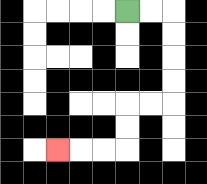{'start': '[5, 0]', 'end': '[2, 6]', 'path_directions': 'R,R,D,D,D,D,L,L,D,D,L,L,L', 'path_coordinates': '[[5, 0], [6, 0], [7, 0], [7, 1], [7, 2], [7, 3], [7, 4], [6, 4], [5, 4], [5, 5], [5, 6], [4, 6], [3, 6], [2, 6]]'}